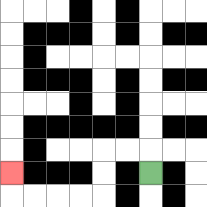{'start': '[6, 7]', 'end': '[0, 7]', 'path_directions': 'U,L,L,D,D,L,L,L,L,U', 'path_coordinates': '[[6, 7], [6, 6], [5, 6], [4, 6], [4, 7], [4, 8], [3, 8], [2, 8], [1, 8], [0, 8], [0, 7]]'}